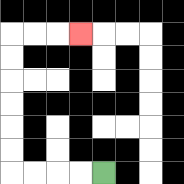{'start': '[4, 7]', 'end': '[3, 1]', 'path_directions': 'L,L,L,L,U,U,U,U,U,U,R,R,R', 'path_coordinates': '[[4, 7], [3, 7], [2, 7], [1, 7], [0, 7], [0, 6], [0, 5], [0, 4], [0, 3], [0, 2], [0, 1], [1, 1], [2, 1], [3, 1]]'}